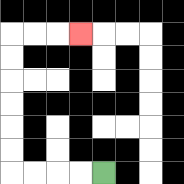{'start': '[4, 7]', 'end': '[3, 1]', 'path_directions': 'L,L,L,L,U,U,U,U,U,U,R,R,R', 'path_coordinates': '[[4, 7], [3, 7], [2, 7], [1, 7], [0, 7], [0, 6], [0, 5], [0, 4], [0, 3], [0, 2], [0, 1], [1, 1], [2, 1], [3, 1]]'}